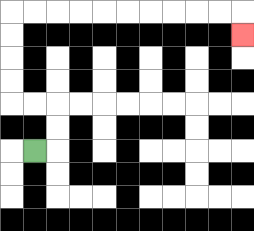{'start': '[1, 6]', 'end': '[10, 1]', 'path_directions': 'R,U,U,L,L,U,U,U,U,R,R,R,R,R,R,R,R,R,R,D', 'path_coordinates': '[[1, 6], [2, 6], [2, 5], [2, 4], [1, 4], [0, 4], [0, 3], [0, 2], [0, 1], [0, 0], [1, 0], [2, 0], [3, 0], [4, 0], [5, 0], [6, 0], [7, 0], [8, 0], [9, 0], [10, 0], [10, 1]]'}